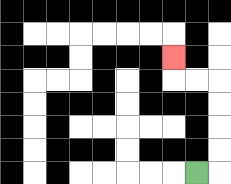{'start': '[8, 7]', 'end': '[7, 2]', 'path_directions': 'R,U,U,U,U,L,L,U', 'path_coordinates': '[[8, 7], [9, 7], [9, 6], [9, 5], [9, 4], [9, 3], [8, 3], [7, 3], [7, 2]]'}